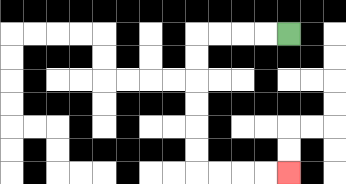{'start': '[12, 1]', 'end': '[12, 7]', 'path_directions': 'L,L,L,L,D,D,D,D,D,D,R,R,R,R', 'path_coordinates': '[[12, 1], [11, 1], [10, 1], [9, 1], [8, 1], [8, 2], [8, 3], [8, 4], [8, 5], [8, 6], [8, 7], [9, 7], [10, 7], [11, 7], [12, 7]]'}